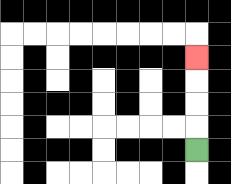{'start': '[8, 6]', 'end': '[8, 2]', 'path_directions': 'U,U,U,U', 'path_coordinates': '[[8, 6], [8, 5], [8, 4], [8, 3], [8, 2]]'}